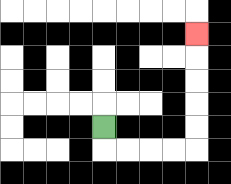{'start': '[4, 5]', 'end': '[8, 1]', 'path_directions': 'D,R,R,R,R,U,U,U,U,U', 'path_coordinates': '[[4, 5], [4, 6], [5, 6], [6, 6], [7, 6], [8, 6], [8, 5], [8, 4], [8, 3], [8, 2], [8, 1]]'}